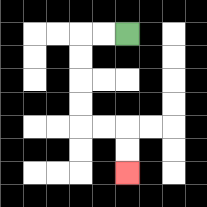{'start': '[5, 1]', 'end': '[5, 7]', 'path_directions': 'L,L,D,D,D,D,R,R,D,D', 'path_coordinates': '[[5, 1], [4, 1], [3, 1], [3, 2], [3, 3], [3, 4], [3, 5], [4, 5], [5, 5], [5, 6], [5, 7]]'}